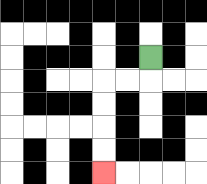{'start': '[6, 2]', 'end': '[4, 7]', 'path_directions': 'D,L,L,D,D,D,D', 'path_coordinates': '[[6, 2], [6, 3], [5, 3], [4, 3], [4, 4], [4, 5], [4, 6], [4, 7]]'}